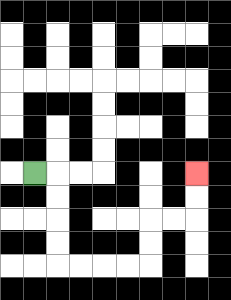{'start': '[1, 7]', 'end': '[8, 7]', 'path_directions': 'R,D,D,D,D,R,R,R,R,U,U,R,R,U,U', 'path_coordinates': '[[1, 7], [2, 7], [2, 8], [2, 9], [2, 10], [2, 11], [3, 11], [4, 11], [5, 11], [6, 11], [6, 10], [6, 9], [7, 9], [8, 9], [8, 8], [8, 7]]'}